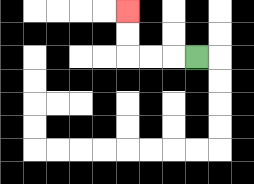{'start': '[8, 2]', 'end': '[5, 0]', 'path_directions': 'L,L,L,U,U', 'path_coordinates': '[[8, 2], [7, 2], [6, 2], [5, 2], [5, 1], [5, 0]]'}